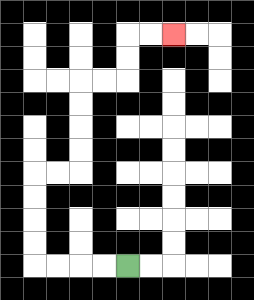{'start': '[5, 11]', 'end': '[7, 1]', 'path_directions': 'L,L,L,L,U,U,U,U,R,R,U,U,U,U,R,R,U,U,R,R', 'path_coordinates': '[[5, 11], [4, 11], [3, 11], [2, 11], [1, 11], [1, 10], [1, 9], [1, 8], [1, 7], [2, 7], [3, 7], [3, 6], [3, 5], [3, 4], [3, 3], [4, 3], [5, 3], [5, 2], [5, 1], [6, 1], [7, 1]]'}